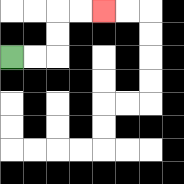{'start': '[0, 2]', 'end': '[4, 0]', 'path_directions': 'R,R,U,U,R,R', 'path_coordinates': '[[0, 2], [1, 2], [2, 2], [2, 1], [2, 0], [3, 0], [4, 0]]'}